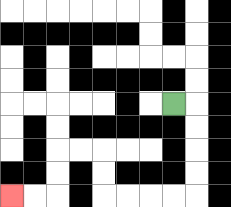{'start': '[7, 4]', 'end': '[0, 8]', 'path_directions': 'R,D,D,D,D,L,L,L,L,U,U,L,L,D,D,L,L', 'path_coordinates': '[[7, 4], [8, 4], [8, 5], [8, 6], [8, 7], [8, 8], [7, 8], [6, 8], [5, 8], [4, 8], [4, 7], [4, 6], [3, 6], [2, 6], [2, 7], [2, 8], [1, 8], [0, 8]]'}